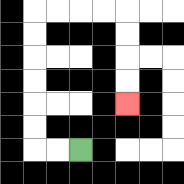{'start': '[3, 6]', 'end': '[5, 4]', 'path_directions': 'L,L,U,U,U,U,U,U,R,R,R,R,D,D,D,D', 'path_coordinates': '[[3, 6], [2, 6], [1, 6], [1, 5], [1, 4], [1, 3], [1, 2], [1, 1], [1, 0], [2, 0], [3, 0], [4, 0], [5, 0], [5, 1], [5, 2], [5, 3], [5, 4]]'}